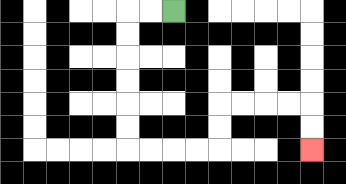{'start': '[7, 0]', 'end': '[13, 6]', 'path_directions': 'L,L,D,D,D,D,D,D,R,R,R,R,U,U,R,R,R,R,D,D', 'path_coordinates': '[[7, 0], [6, 0], [5, 0], [5, 1], [5, 2], [5, 3], [5, 4], [5, 5], [5, 6], [6, 6], [7, 6], [8, 6], [9, 6], [9, 5], [9, 4], [10, 4], [11, 4], [12, 4], [13, 4], [13, 5], [13, 6]]'}